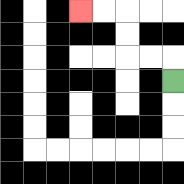{'start': '[7, 3]', 'end': '[3, 0]', 'path_directions': 'U,L,L,U,U,L,L', 'path_coordinates': '[[7, 3], [7, 2], [6, 2], [5, 2], [5, 1], [5, 0], [4, 0], [3, 0]]'}